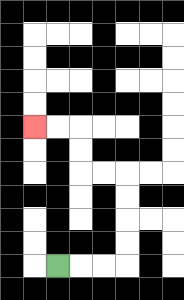{'start': '[2, 11]', 'end': '[1, 5]', 'path_directions': 'R,R,R,U,U,U,U,L,L,U,U,L,L', 'path_coordinates': '[[2, 11], [3, 11], [4, 11], [5, 11], [5, 10], [5, 9], [5, 8], [5, 7], [4, 7], [3, 7], [3, 6], [3, 5], [2, 5], [1, 5]]'}